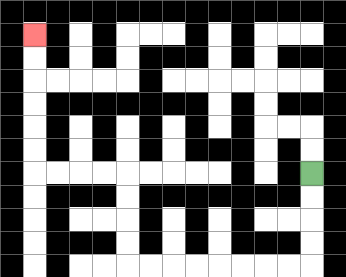{'start': '[13, 7]', 'end': '[1, 1]', 'path_directions': 'D,D,D,D,L,L,L,L,L,L,L,L,U,U,U,U,L,L,L,L,U,U,U,U,U,U', 'path_coordinates': '[[13, 7], [13, 8], [13, 9], [13, 10], [13, 11], [12, 11], [11, 11], [10, 11], [9, 11], [8, 11], [7, 11], [6, 11], [5, 11], [5, 10], [5, 9], [5, 8], [5, 7], [4, 7], [3, 7], [2, 7], [1, 7], [1, 6], [1, 5], [1, 4], [1, 3], [1, 2], [1, 1]]'}